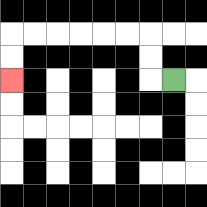{'start': '[7, 3]', 'end': '[0, 3]', 'path_directions': 'L,U,U,L,L,L,L,L,L,D,D', 'path_coordinates': '[[7, 3], [6, 3], [6, 2], [6, 1], [5, 1], [4, 1], [3, 1], [2, 1], [1, 1], [0, 1], [0, 2], [0, 3]]'}